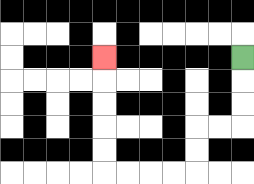{'start': '[10, 2]', 'end': '[4, 2]', 'path_directions': 'D,D,D,L,L,D,D,L,L,L,L,U,U,U,U,U', 'path_coordinates': '[[10, 2], [10, 3], [10, 4], [10, 5], [9, 5], [8, 5], [8, 6], [8, 7], [7, 7], [6, 7], [5, 7], [4, 7], [4, 6], [4, 5], [4, 4], [4, 3], [4, 2]]'}